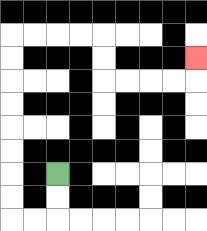{'start': '[2, 7]', 'end': '[8, 2]', 'path_directions': 'D,D,L,L,U,U,U,U,U,U,U,U,R,R,R,R,D,D,R,R,R,R,U', 'path_coordinates': '[[2, 7], [2, 8], [2, 9], [1, 9], [0, 9], [0, 8], [0, 7], [0, 6], [0, 5], [0, 4], [0, 3], [0, 2], [0, 1], [1, 1], [2, 1], [3, 1], [4, 1], [4, 2], [4, 3], [5, 3], [6, 3], [7, 3], [8, 3], [8, 2]]'}